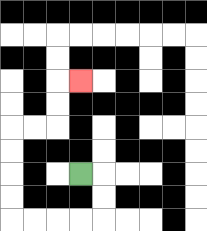{'start': '[3, 7]', 'end': '[3, 3]', 'path_directions': 'R,D,D,L,L,L,L,U,U,U,U,R,R,U,U,R', 'path_coordinates': '[[3, 7], [4, 7], [4, 8], [4, 9], [3, 9], [2, 9], [1, 9], [0, 9], [0, 8], [0, 7], [0, 6], [0, 5], [1, 5], [2, 5], [2, 4], [2, 3], [3, 3]]'}